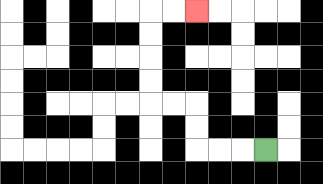{'start': '[11, 6]', 'end': '[8, 0]', 'path_directions': 'L,L,L,U,U,L,L,U,U,U,U,R,R', 'path_coordinates': '[[11, 6], [10, 6], [9, 6], [8, 6], [8, 5], [8, 4], [7, 4], [6, 4], [6, 3], [6, 2], [6, 1], [6, 0], [7, 0], [8, 0]]'}